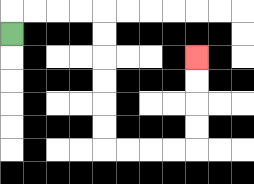{'start': '[0, 1]', 'end': '[8, 2]', 'path_directions': 'U,R,R,R,R,D,D,D,D,D,D,R,R,R,R,U,U,U,U', 'path_coordinates': '[[0, 1], [0, 0], [1, 0], [2, 0], [3, 0], [4, 0], [4, 1], [4, 2], [4, 3], [4, 4], [4, 5], [4, 6], [5, 6], [6, 6], [7, 6], [8, 6], [8, 5], [8, 4], [8, 3], [8, 2]]'}